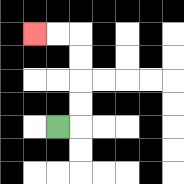{'start': '[2, 5]', 'end': '[1, 1]', 'path_directions': 'R,U,U,U,U,L,L', 'path_coordinates': '[[2, 5], [3, 5], [3, 4], [3, 3], [3, 2], [3, 1], [2, 1], [1, 1]]'}